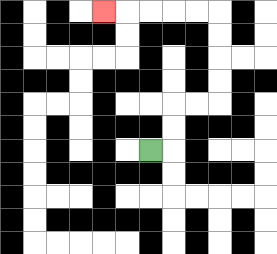{'start': '[6, 6]', 'end': '[4, 0]', 'path_directions': 'R,U,U,R,R,U,U,U,U,L,L,L,L,L', 'path_coordinates': '[[6, 6], [7, 6], [7, 5], [7, 4], [8, 4], [9, 4], [9, 3], [9, 2], [9, 1], [9, 0], [8, 0], [7, 0], [6, 0], [5, 0], [4, 0]]'}